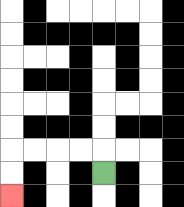{'start': '[4, 7]', 'end': '[0, 8]', 'path_directions': 'U,L,L,L,L,D,D', 'path_coordinates': '[[4, 7], [4, 6], [3, 6], [2, 6], [1, 6], [0, 6], [0, 7], [0, 8]]'}